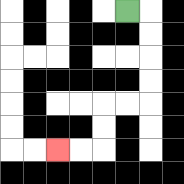{'start': '[5, 0]', 'end': '[2, 6]', 'path_directions': 'R,D,D,D,D,L,L,D,D,L,L', 'path_coordinates': '[[5, 0], [6, 0], [6, 1], [6, 2], [6, 3], [6, 4], [5, 4], [4, 4], [4, 5], [4, 6], [3, 6], [2, 6]]'}